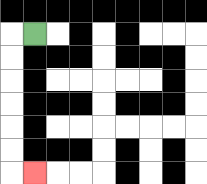{'start': '[1, 1]', 'end': '[1, 7]', 'path_directions': 'L,D,D,D,D,D,D,R', 'path_coordinates': '[[1, 1], [0, 1], [0, 2], [0, 3], [0, 4], [0, 5], [0, 6], [0, 7], [1, 7]]'}